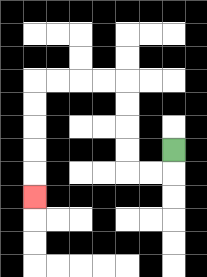{'start': '[7, 6]', 'end': '[1, 8]', 'path_directions': 'D,L,L,U,U,U,U,L,L,L,L,D,D,D,D,D', 'path_coordinates': '[[7, 6], [7, 7], [6, 7], [5, 7], [5, 6], [5, 5], [5, 4], [5, 3], [4, 3], [3, 3], [2, 3], [1, 3], [1, 4], [1, 5], [1, 6], [1, 7], [1, 8]]'}